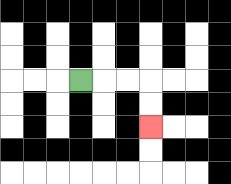{'start': '[3, 3]', 'end': '[6, 5]', 'path_directions': 'R,R,R,D,D', 'path_coordinates': '[[3, 3], [4, 3], [5, 3], [6, 3], [6, 4], [6, 5]]'}